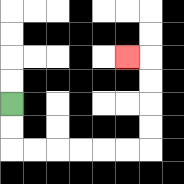{'start': '[0, 4]', 'end': '[5, 2]', 'path_directions': 'D,D,R,R,R,R,R,R,U,U,U,U,L', 'path_coordinates': '[[0, 4], [0, 5], [0, 6], [1, 6], [2, 6], [3, 6], [4, 6], [5, 6], [6, 6], [6, 5], [6, 4], [6, 3], [6, 2], [5, 2]]'}